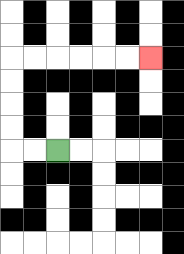{'start': '[2, 6]', 'end': '[6, 2]', 'path_directions': 'L,L,U,U,U,U,R,R,R,R,R,R', 'path_coordinates': '[[2, 6], [1, 6], [0, 6], [0, 5], [0, 4], [0, 3], [0, 2], [1, 2], [2, 2], [3, 2], [4, 2], [5, 2], [6, 2]]'}